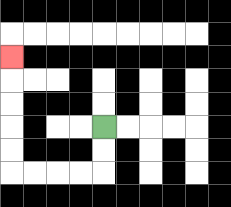{'start': '[4, 5]', 'end': '[0, 2]', 'path_directions': 'D,D,L,L,L,L,U,U,U,U,U', 'path_coordinates': '[[4, 5], [4, 6], [4, 7], [3, 7], [2, 7], [1, 7], [0, 7], [0, 6], [0, 5], [0, 4], [0, 3], [0, 2]]'}